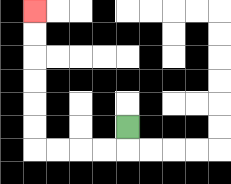{'start': '[5, 5]', 'end': '[1, 0]', 'path_directions': 'D,L,L,L,L,U,U,U,U,U,U', 'path_coordinates': '[[5, 5], [5, 6], [4, 6], [3, 6], [2, 6], [1, 6], [1, 5], [1, 4], [1, 3], [1, 2], [1, 1], [1, 0]]'}